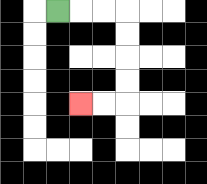{'start': '[2, 0]', 'end': '[3, 4]', 'path_directions': 'R,R,R,D,D,D,D,L,L', 'path_coordinates': '[[2, 0], [3, 0], [4, 0], [5, 0], [5, 1], [5, 2], [5, 3], [5, 4], [4, 4], [3, 4]]'}